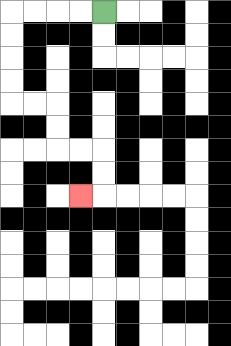{'start': '[4, 0]', 'end': '[3, 8]', 'path_directions': 'L,L,L,L,D,D,D,D,R,R,D,D,R,R,D,D,L', 'path_coordinates': '[[4, 0], [3, 0], [2, 0], [1, 0], [0, 0], [0, 1], [0, 2], [0, 3], [0, 4], [1, 4], [2, 4], [2, 5], [2, 6], [3, 6], [4, 6], [4, 7], [4, 8], [3, 8]]'}